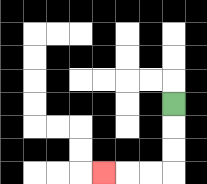{'start': '[7, 4]', 'end': '[4, 7]', 'path_directions': 'D,D,D,L,L,L', 'path_coordinates': '[[7, 4], [7, 5], [7, 6], [7, 7], [6, 7], [5, 7], [4, 7]]'}